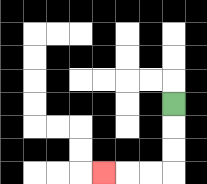{'start': '[7, 4]', 'end': '[4, 7]', 'path_directions': 'D,D,D,L,L,L', 'path_coordinates': '[[7, 4], [7, 5], [7, 6], [7, 7], [6, 7], [5, 7], [4, 7]]'}